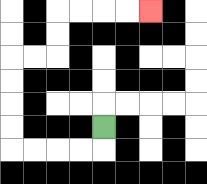{'start': '[4, 5]', 'end': '[6, 0]', 'path_directions': 'D,L,L,L,L,U,U,U,U,R,R,U,U,R,R,R,R', 'path_coordinates': '[[4, 5], [4, 6], [3, 6], [2, 6], [1, 6], [0, 6], [0, 5], [0, 4], [0, 3], [0, 2], [1, 2], [2, 2], [2, 1], [2, 0], [3, 0], [4, 0], [5, 0], [6, 0]]'}